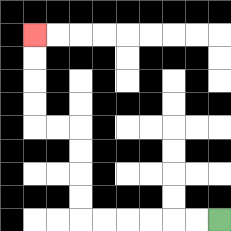{'start': '[9, 9]', 'end': '[1, 1]', 'path_directions': 'L,L,L,L,L,L,U,U,U,U,L,L,U,U,U,U', 'path_coordinates': '[[9, 9], [8, 9], [7, 9], [6, 9], [5, 9], [4, 9], [3, 9], [3, 8], [3, 7], [3, 6], [3, 5], [2, 5], [1, 5], [1, 4], [1, 3], [1, 2], [1, 1]]'}